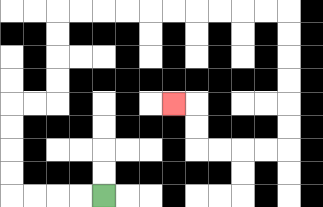{'start': '[4, 8]', 'end': '[7, 4]', 'path_directions': 'L,L,L,L,U,U,U,U,R,R,U,U,U,U,R,R,R,R,R,R,R,R,R,R,D,D,D,D,D,D,L,L,L,L,U,U,L', 'path_coordinates': '[[4, 8], [3, 8], [2, 8], [1, 8], [0, 8], [0, 7], [0, 6], [0, 5], [0, 4], [1, 4], [2, 4], [2, 3], [2, 2], [2, 1], [2, 0], [3, 0], [4, 0], [5, 0], [6, 0], [7, 0], [8, 0], [9, 0], [10, 0], [11, 0], [12, 0], [12, 1], [12, 2], [12, 3], [12, 4], [12, 5], [12, 6], [11, 6], [10, 6], [9, 6], [8, 6], [8, 5], [8, 4], [7, 4]]'}